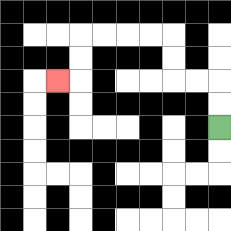{'start': '[9, 5]', 'end': '[2, 3]', 'path_directions': 'U,U,L,L,U,U,L,L,L,L,D,D,L', 'path_coordinates': '[[9, 5], [9, 4], [9, 3], [8, 3], [7, 3], [7, 2], [7, 1], [6, 1], [5, 1], [4, 1], [3, 1], [3, 2], [3, 3], [2, 3]]'}